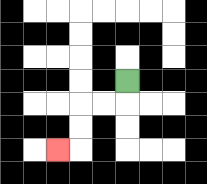{'start': '[5, 3]', 'end': '[2, 6]', 'path_directions': 'D,L,L,D,D,L', 'path_coordinates': '[[5, 3], [5, 4], [4, 4], [3, 4], [3, 5], [3, 6], [2, 6]]'}